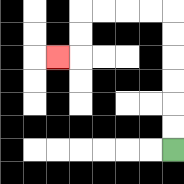{'start': '[7, 6]', 'end': '[2, 2]', 'path_directions': 'U,U,U,U,U,U,L,L,L,L,D,D,L', 'path_coordinates': '[[7, 6], [7, 5], [7, 4], [7, 3], [7, 2], [7, 1], [7, 0], [6, 0], [5, 0], [4, 0], [3, 0], [3, 1], [3, 2], [2, 2]]'}